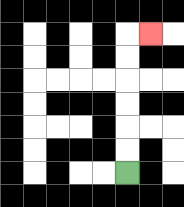{'start': '[5, 7]', 'end': '[6, 1]', 'path_directions': 'U,U,U,U,U,U,R', 'path_coordinates': '[[5, 7], [5, 6], [5, 5], [5, 4], [5, 3], [5, 2], [5, 1], [6, 1]]'}